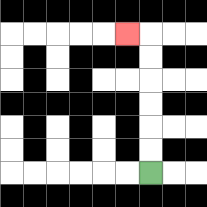{'start': '[6, 7]', 'end': '[5, 1]', 'path_directions': 'U,U,U,U,U,U,L', 'path_coordinates': '[[6, 7], [6, 6], [6, 5], [6, 4], [6, 3], [6, 2], [6, 1], [5, 1]]'}